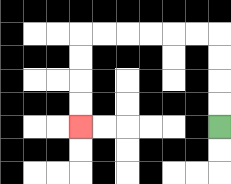{'start': '[9, 5]', 'end': '[3, 5]', 'path_directions': 'U,U,U,U,L,L,L,L,L,L,D,D,D,D', 'path_coordinates': '[[9, 5], [9, 4], [9, 3], [9, 2], [9, 1], [8, 1], [7, 1], [6, 1], [5, 1], [4, 1], [3, 1], [3, 2], [3, 3], [3, 4], [3, 5]]'}